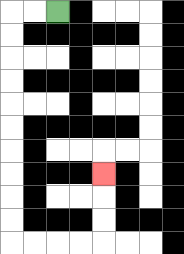{'start': '[2, 0]', 'end': '[4, 7]', 'path_directions': 'L,L,D,D,D,D,D,D,D,D,D,D,R,R,R,R,U,U,U', 'path_coordinates': '[[2, 0], [1, 0], [0, 0], [0, 1], [0, 2], [0, 3], [0, 4], [0, 5], [0, 6], [0, 7], [0, 8], [0, 9], [0, 10], [1, 10], [2, 10], [3, 10], [4, 10], [4, 9], [4, 8], [4, 7]]'}